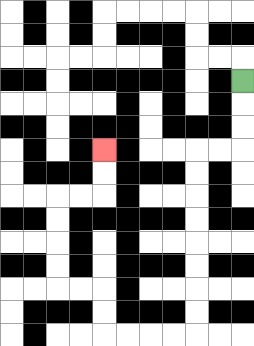{'start': '[10, 3]', 'end': '[4, 6]', 'path_directions': 'D,D,D,L,L,D,D,D,D,D,D,D,D,L,L,L,L,U,U,L,L,U,U,U,U,R,R,U,U', 'path_coordinates': '[[10, 3], [10, 4], [10, 5], [10, 6], [9, 6], [8, 6], [8, 7], [8, 8], [8, 9], [8, 10], [8, 11], [8, 12], [8, 13], [8, 14], [7, 14], [6, 14], [5, 14], [4, 14], [4, 13], [4, 12], [3, 12], [2, 12], [2, 11], [2, 10], [2, 9], [2, 8], [3, 8], [4, 8], [4, 7], [4, 6]]'}